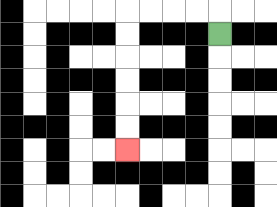{'start': '[9, 1]', 'end': '[5, 6]', 'path_directions': 'U,L,L,L,L,D,D,D,D,D,D', 'path_coordinates': '[[9, 1], [9, 0], [8, 0], [7, 0], [6, 0], [5, 0], [5, 1], [5, 2], [5, 3], [5, 4], [5, 5], [5, 6]]'}